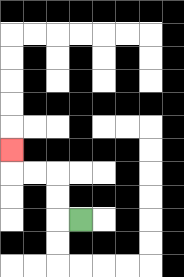{'start': '[3, 9]', 'end': '[0, 6]', 'path_directions': 'L,U,U,L,L,U', 'path_coordinates': '[[3, 9], [2, 9], [2, 8], [2, 7], [1, 7], [0, 7], [0, 6]]'}